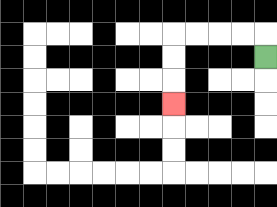{'start': '[11, 2]', 'end': '[7, 4]', 'path_directions': 'U,L,L,L,L,D,D,D', 'path_coordinates': '[[11, 2], [11, 1], [10, 1], [9, 1], [8, 1], [7, 1], [7, 2], [7, 3], [7, 4]]'}